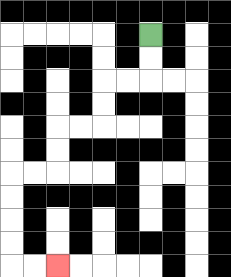{'start': '[6, 1]', 'end': '[2, 11]', 'path_directions': 'D,D,L,L,D,D,L,L,D,D,L,L,D,D,D,D,R,R', 'path_coordinates': '[[6, 1], [6, 2], [6, 3], [5, 3], [4, 3], [4, 4], [4, 5], [3, 5], [2, 5], [2, 6], [2, 7], [1, 7], [0, 7], [0, 8], [0, 9], [0, 10], [0, 11], [1, 11], [2, 11]]'}